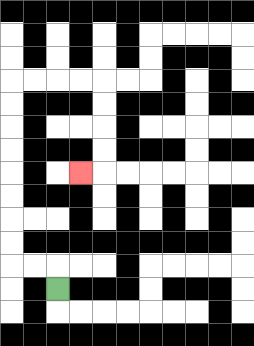{'start': '[2, 12]', 'end': '[3, 7]', 'path_directions': 'U,L,L,U,U,U,U,U,U,U,U,R,R,R,R,D,D,D,D,L', 'path_coordinates': '[[2, 12], [2, 11], [1, 11], [0, 11], [0, 10], [0, 9], [0, 8], [0, 7], [0, 6], [0, 5], [0, 4], [0, 3], [1, 3], [2, 3], [3, 3], [4, 3], [4, 4], [4, 5], [4, 6], [4, 7], [3, 7]]'}